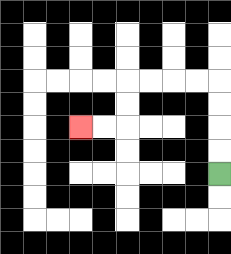{'start': '[9, 7]', 'end': '[3, 5]', 'path_directions': 'U,U,U,U,L,L,L,L,D,D,L,L', 'path_coordinates': '[[9, 7], [9, 6], [9, 5], [9, 4], [9, 3], [8, 3], [7, 3], [6, 3], [5, 3], [5, 4], [5, 5], [4, 5], [3, 5]]'}